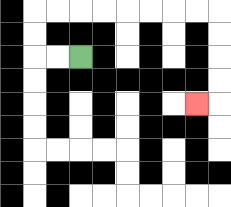{'start': '[3, 2]', 'end': '[8, 4]', 'path_directions': 'L,L,U,U,R,R,R,R,R,R,R,R,D,D,D,D,L', 'path_coordinates': '[[3, 2], [2, 2], [1, 2], [1, 1], [1, 0], [2, 0], [3, 0], [4, 0], [5, 0], [6, 0], [7, 0], [8, 0], [9, 0], [9, 1], [9, 2], [9, 3], [9, 4], [8, 4]]'}